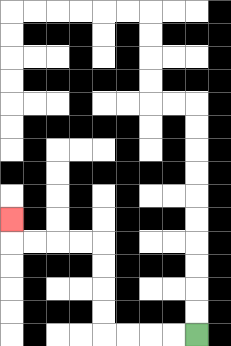{'start': '[8, 14]', 'end': '[0, 9]', 'path_directions': 'L,L,L,L,U,U,U,U,L,L,L,L,U', 'path_coordinates': '[[8, 14], [7, 14], [6, 14], [5, 14], [4, 14], [4, 13], [4, 12], [4, 11], [4, 10], [3, 10], [2, 10], [1, 10], [0, 10], [0, 9]]'}